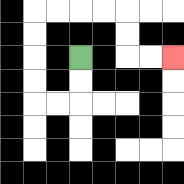{'start': '[3, 2]', 'end': '[7, 2]', 'path_directions': 'D,D,L,L,U,U,U,U,R,R,R,R,D,D,R,R', 'path_coordinates': '[[3, 2], [3, 3], [3, 4], [2, 4], [1, 4], [1, 3], [1, 2], [1, 1], [1, 0], [2, 0], [3, 0], [4, 0], [5, 0], [5, 1], [5, 2], [6, 2], [7, 2]]'}